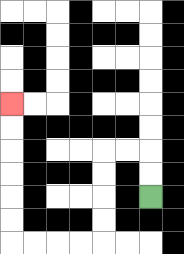{'start': '[6, 8]', 'end': '[0, 4]', 'path_directions': 'U,U,L,L,D,D,D,D,L,L,L,L,U,U,U,U,U,U', 'path_coordinates': '[[6, 8], [6, 7], [6, 6], [5, 6], [4, 6], [4, 7], [4, 8], [4, 9], [4, 10], [3, 10], [2, 10], [1, 10], [0, 10], [0, 9], [0, 8], [0, 7], [0, 6], [0, 5], [0, 4]]'}